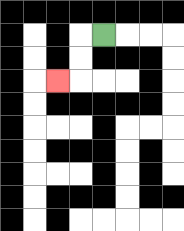{'start': '[4, 1]', 'end': '[2, 3]', 'path_directions': 'L,D,D,L', 'path_coordinates': '[[4, 1], [3, 1], [3, 2], [3, 3], [2, 3]]'}